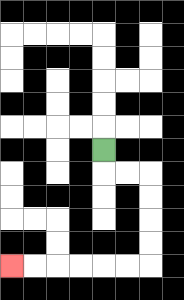{'start': '[4, 6]', 'end': '[0, 11]', 'path_directions': 'D,R,R,D,D,D,D,L,L,L,L,L,L', 'path_coordinates': '[[4, 6], [4, 7], [5, 7], [6, 7], [6, 8], [6, 9], [6, 10], [6, 11], [5, 11], [4, 11], [3, 11], [2, 11], [1, 11], [0, 11]]'}